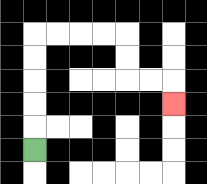{'start': '[1, 6]', 'end': '[7, 4]', 'path_directions': 'U,U,U,U,U,R,R,R,R,D,D,R,R,D', 'path_coordinates': '[[1, 6], [1, 5], [1, 4], [1, 3], [1, 2], [1, 1], [2, 1], [3, 1], [4, 1], [5, 1], [5, 2], [5, 3], [6, 3], [7, 3], [7, 4]]'}